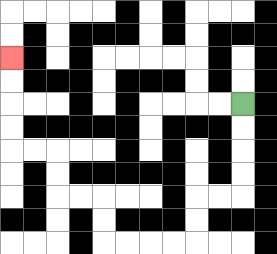{'start': '[10, 4]', 'end': '[0, 2]', 'path_directions': 'D,D,D,D,L,L,D,D,L,L,L,L,U,U,L,L,U,U,L,L,U,U,U,U', 'path_coordinates': '[[10, 4], [10, 5], [10, 6], [10, 7], [10, 8], [9, 8], [8, 8], [8, 9], [8, 10], [7, 10], [6, 10], [5, 10], [4, 10], [4, 9], [4, 8], [3, 8], [2, 8], [2, 7], [2, 6], [1, 6], [0, 6], [0, 5], [0, 4], [0, 3], [0, 2]]'}